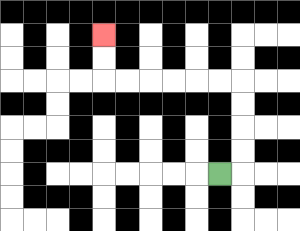{'start': '[9, 7]', 'end': '[4, 1]', 'path_directions': 'R,U,U,U,U,L,L,L,L,L,L,U,U', 'path_coordinates': '[[9, 7], [10, 7], [10, 6], [10, 5], [10, 4], [10, 3], [9, 3], [8, 3], [7, 3], [6, 3], [5, 3], [4, 3], [4, 2], [4, 1]]'}